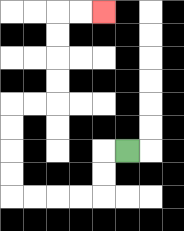{'start': '[5, 6]', 'end': '[4, 0]', 'path_directions': 'L,D,D,L,L,L,L,U,U,U,U,R,R,U,U,U,U,R,R', 'path_coordinates': '[[5, 6], [4, 6], [4, 7], [4, 8], [3, 8], [2, 8], [1, 8], [0, 8], [0, 7], [0, 6], [0, 5], [0, 4], [1, 4], [2, 4], [2, 3], [2, 2], [2, 1], [2, 0], [3, 0], [4, 0]]'}